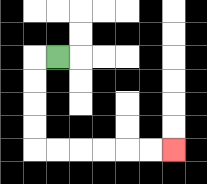{'start': '[2, 2]', 'end': '[7, 6]', 'path_directions': 'L,D,D,D,D,R,R,R,R,R,R', 'path_coordinates': '[[2, 2], [1, 2], [1, 3], [1, 4], [1, 5], [1, 6], [2, 6], [3, 6], [4, 6], [5, 6], [6, 6], [7, 6]]'}